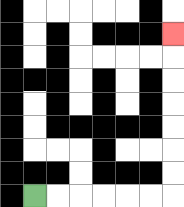{'start': '[1, 8]', 'end': '[7, 1]', 'path_directions': 'R,R,R,R,R,R,U,U,U,U,U,U,U', 'path_coordinates': '[[1, 8], [2, 8], [3, 8], [4, 8], [5, 8], [6, 8], [7, 8], [7, 7], [7, 6], [7, 5], [7, 4], [7, 3], [7, 2], [7, 1]]'}